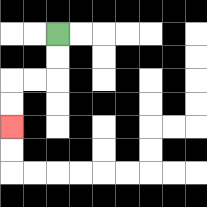{'start': '[2, 1]', 'end': '[0, 5]', 'path_directions': 'D,D,L,L,D,D', 'path_coordinates': '[[2, 1], [2, 2], [2, 3], [1, 3], [0, 3], [0, 4], [0, 5]]'}